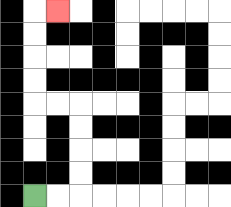{'start': '[1, 8]', 'end': '[2, 0]', 'path_directions': 'R,R,U,U,U,U,L,L,U,U,U,U,R', 'path_coordinates': '[[1, 8], [2, 8], [3, 8], [3, 7], [3, 6], [3, 5], [3, 4], [2, 4], [1, 4], [1, 3], [1, 2], [1, 1], [1, 0], [2, 0]]'}